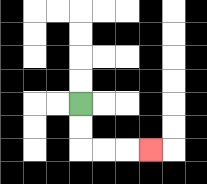{'start': '[3, 4]', 'end': '[6, 6]', 'path_directions': 'D,D,R,R,R', 'path_coordinates': '[[3, 4], [3, 5], [3, 6], [4, 6], [5, 6], [6, 6]]'}